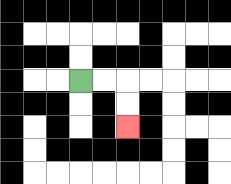{'start': '[3, 3]', 'end': '[5, 5]', 'path_directions': 'R,R,D,D', 'path_coordinates': '[[3, 3], [4, 3], [5, 3], [5, 4], [5, 5]]'}